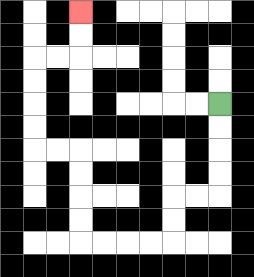{'start': '[9, 4]', 'end': '[3, 0]', 'path_directions': 'D,D,D,D,L,L,D,D,L,L,L,L,U,U,U,U,L,L,U,U,U,U,R,R,U,U', 'path_coordinates': '[[9, 4], [9, 5], [9, 6], [9, 7], [9, 8], [8, 8], [7, 8], [7, 9], [7, 10], [6, 10], [5, 10], [4, 10], [3, 10], [3, 9], [3, 8], [3, 7], [3, 6], [2, 6], [1, 6], [1, 5], [1, 4], [1, 3], [1, 2], [2, 2], [3, 2], [3, 1], [3, 0]]'}